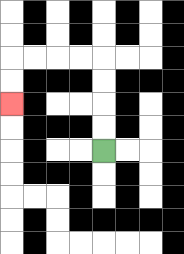{'start': '[4, 6]', 'end': '[0, 4]', 'path_directions': 'U,U,U,U,L,L,L,L,D,D', 'path_coordinates': '[[4, 6], [4, 5], [4, 4], [4, 3], [4, 2], [3, 2], [2, 2], [1, 2], [0, 2], [0, 3], [0, 4]]'}